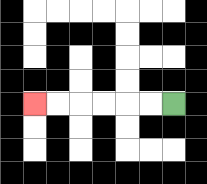{'start': '[7, 4]', 'end': '[1, 4]', 'path_directions': 'L,L,L,L,L,L', 'path_coordinates': '[[7, 4], [6, 4], [5, 4], [4, 4], [3, 4], [2, 4], [1, 4]]'}